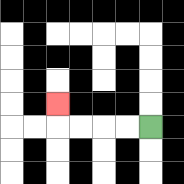{'start': '[6, 5]', 'end': '[2, 4]', 'path_directions': 'L,L,L,L,U', 'path_coordinates': '[[6, 5], [5, 5], [4, 5], [3, 5], [2, 5], [2, 4]]'}